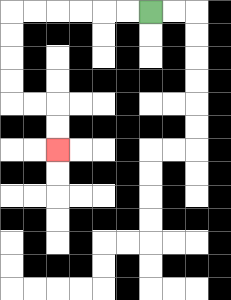{'start': '[6, 0]', 'end': '[2, 6]', 'path_directions': 'L,L,L,L,L,L,D,D,D,D,R,R,D,D', 'path_coordinates': '[[6, 0], [5, 0], [4, 0], [3, 0], [2, 0], [1, 0], [0, 0], [0, 1], [0, 2], [0, 3], [0, 4], [1, 4], [2, 4], [2, 5], [2, 6]]'}